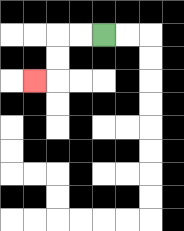{'start': '[4, 1]', 'end': '[1, 3]', 'path_directions': 'L,L,D,D,L', 'path_coordinates': '[[4, 1], [3, 1], [2, 1], [2, 2], [2, 3], [1, 3]]'}